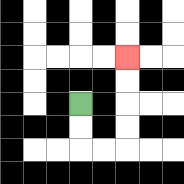{'start': '[3, 4]', 'end': '[5, 2]', 'path_directions': 'D,D,R,R,U,U,U,U', 'path_coordinates': '[[3, 4], [3, 5], [3, 6], [4, 6], [5, 6], [5, 5], [5, 4], [5, 3], [5, 2]]'}